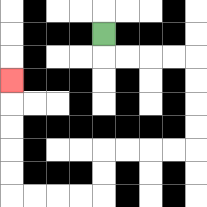{'start': '[4, 1]', 'end': '[0, 3]', 'path_directions': 'D,R,R,R,R,D,D,D,D,L,L,L,L,D,D,L,L,L,L,U,U,U,U,U', 'path_coordinates': '[[4, 1], [4, 2], [5, 2], [6, 2], [7, 2], [8, 2], [8, 3], [8, 4], [8, 5], [8, 6], [7, 6], [6, 6], [5, 6], [4, 6], [4, 7], [4, 8], [3, 8], [2, 8], [1, 8], [0, 8], [0, 7], [0, 6], [0, 5], [0, 4], [0, 3]]'}